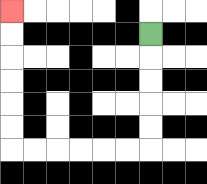{'start': '[6, 1]', 'end': '[0, 0]', 'path_directions': 'D,D,D,D,D,L,L,L,L,L,L,U,U,U,U,U,U', 'path_coordinates': '[[6, 1], [6, 2], [6, 3], [6, 4], [6, 5], [6, 6], [5, 6], [4, 6], [3, 6], [2, 6], [1, 6], [0, 6], [0, 5], [0, 4], [0, 3], [0, 2], [0, 1], [0, 0]]'}